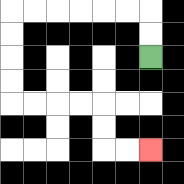{'start': '[6, 2]', 'end': '[6, 6]', 'path_directions': 'U,U,L,L,L,L,L,L,D,D,D,D,R,R,R,R,D,D,R,R', 'path_coordinates': '[[6, 2], [6, 1], [6, 0], [5, 0], [4, 0], [3, 0], [2, 0], [1, 0], [0, 0], [0, 1], [0, 2], [0, 3], [0, 4], [1, 4], [2, 4], [3, 4], [4, 4], [4, 5], [4, 6], [5, 6], [6, 6]]'}